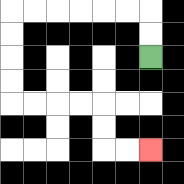{'start': '[6, 2]', 'end': '[6, 6]', 'path_directions': 'U,U,L,L,L,L,L,L,D,D,D,D,R,R,R,R,D,D,R,R', 'path_coordinates': '[[6, 2], [6, 1], [6, 0], [5, 0], [4, 0], [3, 0], [2, 0], [1, 0], [0, 0], [0, 1], [0, 2], [0, 3], [0, 4], [1, 4], [2, 4], [3, 4], [4, 4], [4, 5], [4, 6], [5, 6], [6, 6]]'}